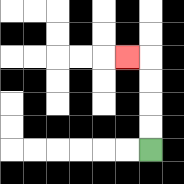{'start': '[6, 6]', 'end': '[5, 2]', 'path_directions': 'U,U,U,U,L', 'path_coordinates': '[[6, 6], [6, 5], [6, 4], [6, 3], [6, 2], [5, 2]]'}